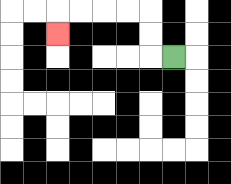{'start': '[7, 2]', 'end': '[2, 1]', 'path_directions': 'L,U,U,L,L,L,L,D', 'path_coordinates': '[[7, 2], [6, 2], [6, 1], [6, 0], [5, 0], [4, 0], [3, 0], [2, 0], [2, 1]]'}